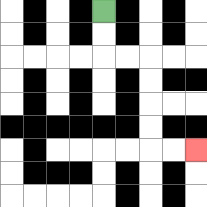{'start': '[4, 0]', 'end': '[8, 6]', 'path_directions': 'D,D,R,R,D,D,D,D,R,R', 'path_coordinates': '[[4, 0], [4, 1], [4, 2], [5, 2], [6, 2], [6, 3], [6, 4], [6, 5], [6, 6], [7, 6], [8, 6]]'}